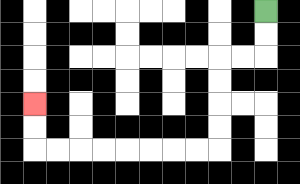{'start': '[11, 0]', 'end': '[1, 4]', 'path_directions': 'D,D,L,L,D,D,D,D,L,L,L,L,L,L,L,L,U,U', 'path_coordinates': '[[11, 0], [11, 1], [11, 2], [10, 2], [9, 2], [9, 3], [9, 4], [9, 5], [9, 6], [8, 6], [7, 6], [6, 6], [5, 6], [4, 6], [3, 6], [2, 6], [1, 6], [1, 5], [1, 4]]'}